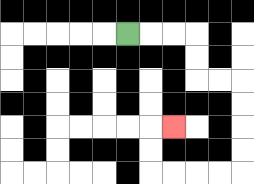{'start': '[5, 1]', 'end': '[7, 5]', 'path_directions': 'R,R,R,D,D,R,R,D,D,D,D,L,L,L,L,U,U,R', 'path_coordinates': '[[5, 1], [6, 1], [7, 1], [8, 1], [8, 2], [8, 3], [9, 3], [10, 3], [10, 4], [10, 5], [10, 6], [10, 7], [9, 7], [8, 7], [7, 7], [6, 7], [6, 6], [6, 5], [7, 5]]'}